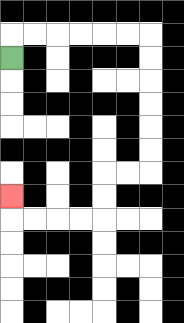{'start': '[0, 2]', 'end': '[0, 8]', 'path_directions': 'U,R,R,R,R,R,R,D,D,D,D,D,D,L,L,D,D,L,L,L,L,U', 'path_coordinates': '[[0, 2], [0, 1], [1, 1], [2, 1], [3, 1], [4, 1], [5, 1], [6, 1], [6, 2], [6, 3], [6, 4], [6, 5], [6, 6], [6, 7], [5, 7], [4, 7], [4, 8], [4, 9], [3, 9], [2, 9], [1, 9], [0, 9], [0, 8]]'}